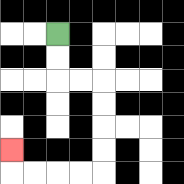{'start': '[2, 1]', 'end': '[0, 6]', 'path_directions': 'D,D,R,R,D,D,D,D,L,L,L,L,U', 'path_coordinates': '[[2, 1], [2, 2], [2, 3], [3, 3], [4, 3], [4, 4], [4, 5], [4, 6], [4, 7], [3, 7], [2, 7], [1, 7], [0, 7], [0, 6]]'}